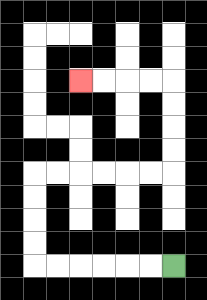{'start': '[7, 11]', 'end': '[3, 3]', 'path_directions': 'L,L,L,L,L,L,U,U,U,U,R,R,R,R,R,R,U,U,U,U,L,L,L,L', 'path_coordinates': '[[7, 11], [6, 11], [5, 11], [4, 11], [3, 11], [2, 11], [1, 11], [1, 10], [1, 9], [1, 8], [1, 7], [2, 7], [3, 7], [4, 7], [5, 7], [6, 7], [7, 7], [7, 6], [7, 5], [7, 4], [7, 3], [6, 3], [5, 3], [4, 3], [3, 3]]'}